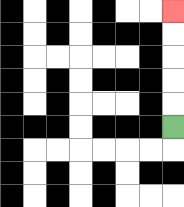{'start': '[7, 5]', 'end': '[7, 0]', 'path_directions': 'U,U,U,U,U', 'path_coordinates': '[[7, 5], [7, 4], [7, 3], [7, 2], [7, 1], [7, 0]]'}